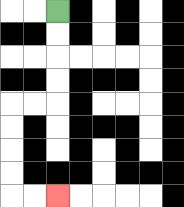{'start': '[2, 0]', 'end': '[2, 8]', 'path_directions': 'D,D,D,D,L,L,D,D,D,D,R,R', 'path_coordinates': '[[2, 0], [2, 1], [2, 2], [2, 3], [2, 4], [1, 4], [0, 4], [0, 5], [0, 6], [0, 7], [0, 8], [1, 8], [2, 8]]'}